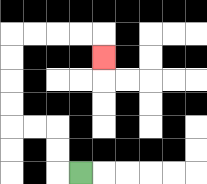{'start': '[3, 7]', 'end': '[4, 2]', 'path_directions': 'L,U,U,L,L,U,U,U,U,R,R,R,R,D', 'path_coordinates': '[[3, 7], [2, 7], [2, 6], [2, 5], [1, 5], [0, 5], [0, 4], [0, 3], [0, 2], [0, 1], [1, 1], [2, 1], [3, 1], [4, 1], [4, 2]]'}